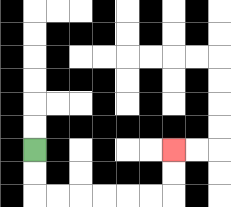{'start': '[1, 6]', 'end': '[7, 6]', 'path_directions': 'D,D,R,R,R,R,R,R,U,U', 'path_coordinates': '[[1, 6], [1, 7], [1, 8], [2, 8], [3, 8], [4, 8], [5, 8], [6, 8], [7, 8], [7, 7], [7, 6]]'}